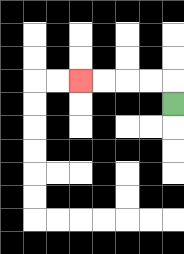{'start': '[7, 4]', 'end': '[3, 3]', 'path_directions': 'U,L,L,L,L', 'path_coordinates': '[[7, 4], [7, 3], [6, 3], [5, 3], [4, 3], [3, 3]]'}